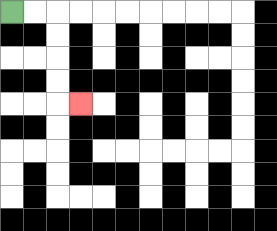{'start': '[0, 0]', 'end': '[3, 4]', 'path_directions': 'R,R,D,D,D,D,R', 'path_coordinates': '[[0, 0], [1, 0], [2, 0], [2, 1], [2, 2], [2, 3], [2, 4], [3, 4]]'}